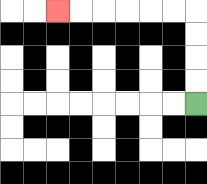{'start': '[8, 4]', 'end': '[2, 0]', 'path_directions': 'U,U,U,U,L,L,L,L,L,L', 'path_coordinates': '[[8, 4], [8, 3], [8, 2], [8, 1], [8, 0], [7, 0], [6, 0], [5, 0], [4, 0], [3, 0], [2, 0]]'}